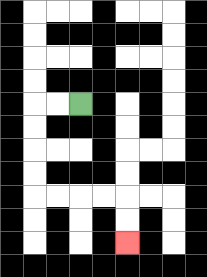{'start': '[3, 4]', 'end': '[5, 10]', 'path_directions': 'L,L,D,D,D,D,R,R,R,R,D,D', 'path_coordinates': '[[3, 4], [2, 4], [1, 4], [1, 5], [1, 6], [1, 7], [1, 8], [2, 8], [3, 8], [4, 8], [5, 8], [5, 9], [5, 10]]'}